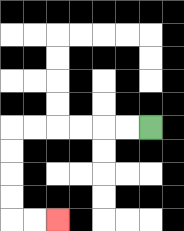{'start': '[6, 5]', 'end': '[2, 9]', 'path_directions': 'L,L,L,L,L,L,D,D,D,D,R,R', 'path_coordinates': '[[6, 5], [5, 5], [4, 5], [3, 5], [2, 5], [1, 5], [0, 5], [0, 6], [0, 7], [0, 8], [0, 9], [1, 9], [2, 9]]'}